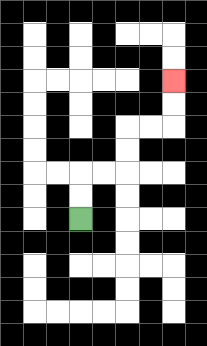{'start': '[3, 9]', 'end': '[7, 3]', 'path_directions': 'U,U,R,R,U,U,R,R,U,U', 'path_coordinates': '[[3, 9], [3, 8], [3, 7], [4, 7], [5, 7], [5, 6], [5, 5], [6, 5], [7, 5], [7, 4], [7, 3]]'}